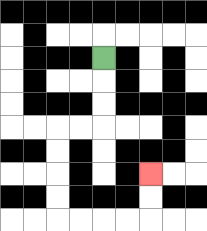{'start': '[4, 2]', 'end': '[6, 7]', 'path_directions': 'D,D,D,L,L,D,D,D,D,R,R,R,R,U,U', 'path_coordinates': '[[4, 2], [4, 3], [4, 4], [4, 5], [3, 5], [2, 5], [2, 6], [2, 7], [2, 8], [2, 9], [3, 9], [4, 9], [5, 9], [6, 9], [6, 8], [6, 7]]'}